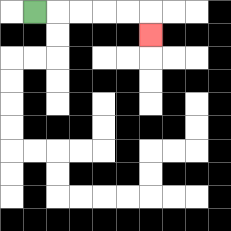{'start': '[1, 0]', 'end': '[6, 1]', 'path_directions': 'R,R,R,R,R,D', 'path_coordinates': '[[1, 0], [2, 0], [3, 0], [4, 0], [5, 0], [6, 0], [6, 1]]'}